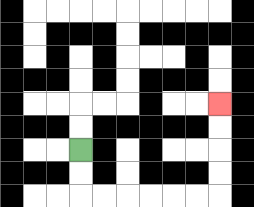{'start': '[3, 6]', 'end': '[9, 4]', 'path_directions': 'D,D,R,R,R,R,R,R,U,U,U,U', 'path_coordinates': '[[3, 6], [3, 7], [3, 8], [4, 8], [5, 8], [6, 8], [7, 8], [8, 8], [9, 8], [9, 7], [9, 6], [9, 5], [9, 4]]'}